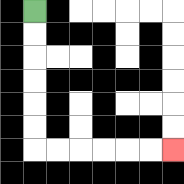{'start': '[1, 0]', 'end': '[7, 6]', 'path_directions': 'D,D,D,D,D,D,R,R,R,R,R,R', 'path_coordinates': '[[1, 0], [1, 1], [1, 2], [1, 3], [1, 4], [1, 5], [1, 6], [2, 6], [3, 6], [4, 6], [5, 6], [6, 6], [7, 6]]'}